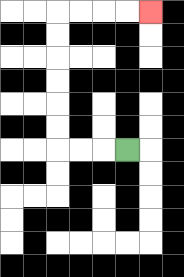{'start': '[5, 6]', 'end': '[6, 0]', 'path_directions': 'L,L,L,U,U,U,U,U,U,R,R,R,R', 'path_coordinates': '[[5, 6], [4, 6], [3, 6], [2, 6], [2, 5], [2, 4], [2, 3], [2, 2], [2, 1], [2, 0], [3, 0], [4, 0], [5, 0], [6, 0]]'}